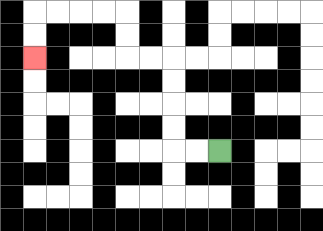{'start': '[9, 6]', 'end': '[1, 2]', 'path_directions': 'L,L,U,U,U,U,L,L,U,U,L,L,L,L,D,D', 'path_coordinates': '[[9, 6], [8, 6], [7, 6], [7, 5], [7, 4], [7, 3], [7, 2], [6, 2], [5, 2], [5, 1], [5, 0], [4, 0], [3, 0], [2, 0], [1, 0], [1, 1], [1, 2]]'}